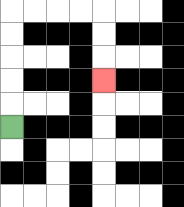{'start': '[0, 5]', 'end': '[4, 3]', 'path_directions': 'U,U,U,U,U,R,R,R,R,D,D,D', 'path_coordinates': '[[0, 5], [0, 4], [0, 3], [0, 2], [0, 1], [0, 0], [1, 0], [2, 0], [3, 0], [4, 0], [4, 1], [4, 2], [4, 3]]'}